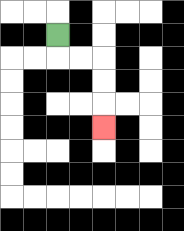{'start': '[2, 1]', 'end': '[4, 5]', 'path_directions': 'D,R,R,D,D,D', 'path_coordinates': '[[2, 1], [2, 2], [3, 2], [4, 2], [4, 3], [4, 4], [4, 5]]'}